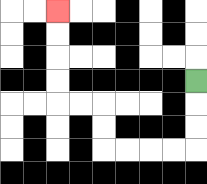{'start': '[8, 3]', 'end': '[2, 0]', 'path_directions': 'D,D,D,L,L,L,L,U,U,L,L,U,U,U,U', 'path_coordinates': '[[8, 3], [8, 4], [8, 5], [8, 6], [7, 6], [6, 6], [5, 6], [4, 6], [4, 5], [4, 4], [3, 4], [2, 4], [2, 3], [2, 2], [2, 1], [2, 0]]'}